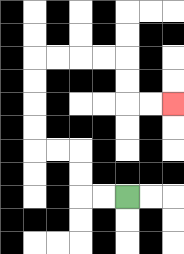{'start': '[5, 8]', 'end': '[7, 4]', 'path_directions': 'L,L,U,U,L,L,U,U,U,U,R,R,R,R,D,D,R,R', 'path_coordinates': '[[5, 8], [4, 8], [3, 8], [3, 7], [3, 6], [2, 6], [1, 6], [1, 5], [1, 4], [1, 3], [1, 2], [2, 2], [3, 2], [4, 2], [5, 2], [5, 3], [5, 4], [6, 4], [7, 4]]'}